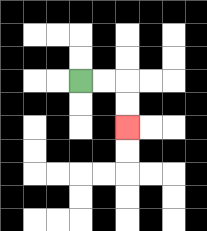{'start': '[3, 3]', 'end': '[5, 5]', 'path_directions': 'R,R,D,D', 'path_coordinates': '[[3, 3], [4, 3], [5, 3], [5, 4], [5, 5]]'}